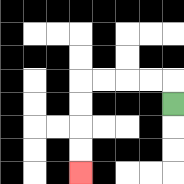{'start': '[7, 4]', 'end': '[3, 7]', 'path_directions': 'U,L,L,L,L,D,D,D,D', 'path_coordinates': '[[7, 4], [7, 3], [6, 3], [5, 3], [4, 3], [3, 3], [3, 4], [3, 5], [3, 6], [3, 7]]'}